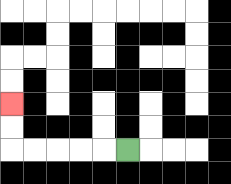{'start': '[5, 6]', 'end': '[0, 4]', 'path_directions': 'L,L,L,L,L,U,U', 'path_coordinates': '[[5, 6], [4, 6], [3, 6], [2, 6], [1, 6], [0, 6], [0, 5], [0, 4]]'}